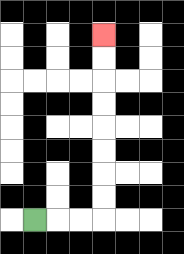{'start': '[1, 9]', 'end': '[4, 1]', 'path_directions': 'R,R,R,U,U,U,U,U,U,U,U', 'path_coordinates': '[[1, 9], [2, 9], [3, 9], [4, 9], [4, 8], [4, 7], [4, 6], [4, 5], [4, 4], [4, 3], [4, 2], [4, 1]]'}